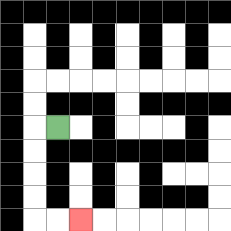{'start': '[2, 5]', 'end': '[3, 9]', 'path_directions': 'L,D,D,D,D,R,R', 'path_coordinates': '[[2, 5], [1, 5], [1, 6], [1, 7], [1, 8], [1, 9], [2, 9], [3, 9]]'}